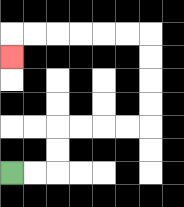{'start': '[0, 7]', 'end': '[0, 2]', 'path_directions': 'R,R,U,U,R,R,R,R,U,U,U,U,L,L,L,L,L,L,D', 'path_coordinates': '[[0, 7], [1, 7], [2, 7], [2, 6], [2, 5], [3, 5], [4, 5], [5, 5], [6, 5], [6, 4], [6, 3], [6, 2], [6, 1], [5, 1], [4, 1], [3, 1], [2, 1], [1, 1], [0, 1], [0, 2]]'}